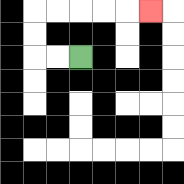{'start': '[3, 2]', 'end': '[6, 0]', 'path_directions': 'L,L,U,U,R,R,R,R,R', 'path_coordinates': '[[3, 2], [2, 2], [1, 2], [1, 1], [1, 0], [2, 0], [3, 0], [4, 0], [5, 0], [6, 0]]'}